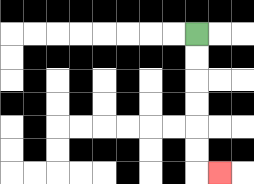{'start': '[8, 1]', 'end': '[9, 7]', 'path_directions': 'D,D,D,D,D,D,R', 'path_coordinates': '[[8, 1], [8, 2], [8, 3], [8, 4], [8, 5], [8, 6], [8, 7], [9, 7]]'}